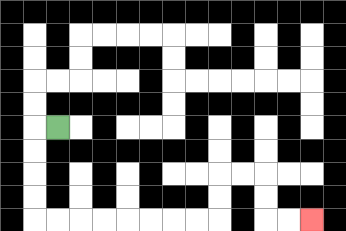{'start': '[2, 5]', 'end': '[13, 9]', 'path_directions': 'L,D,D,D,D,R,R,R,R,R,R,R,R,U,U,R,R,D,D,R,R', 'path_coordinates': '[[2, 5], [1, 5], [1, 6], [1, 7], [1, 8], [1, 9], [2, 9], [3, 9], [4, 9], [5, 9], [6, 9], [7, 9], [8, 9], [9, 9], [9, 8], [9, 7], [10, 7], [11, 7], [11, 8], [11, 9], [12, 9], [13, 9]]'}